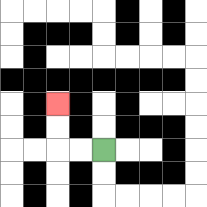{'start': '[4, 6]', 'end': '[2, 4]', 'path_directions': 'L,L,U,U', 'path_coordinates': '[[4, 6], [3, 6], [2, 6], [2, 5], [2, 4]]'}